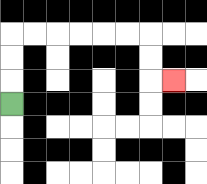{'start': '[0, 4]', 'end': '[7, 3]', 'path_directions': 'U,U,U,R,R,R,R,R,R,D,D,R', 'path_coordinates': '[[0, 4], [0, 3], [0, 2], [0, 1], [1, 1], [2, 1], [3, 1], [4, 1], [5, 1], [6, 1], [6, 2], [6, 3], [7, 3]]'}